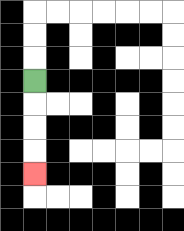{'start': '[1, 3]', 'end': '[1, 7]', 'path_directions': 'D,D,D,D', 'path_coordinates': '[[1, 3], [1, 4], [1, 5], [1, 6], [1, 7]]'}